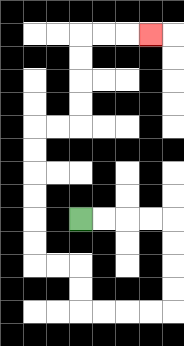{'start': '[3, 9]', 'end': '[6, 1]', 'path_directions': 'R,R,R,R,D,D,D,D,L,L,L,L,U,U,L,L,U,U,U,U,U,U,R,R,U,U,U,U,R,R,R', 'path_coordinates': '[[3, 9], [4, 9], [5, 9], [6, 9], [7, 9], [7, 10], [7, 11], [7, 12], [7, 13], [6, 13], [5, 13], [4, 13], [3, 13], [3, 12], [3, 11], [2, 11], [1, 11], [1, 10], [1, 9], [1, 8], [1, 7], [1, 6], [1, 5], [2, 5], [3, 5], [3, 4], [3, 3], [3, 2], [3, 1], [4, 1], [5, 1], [6, 1]]'}